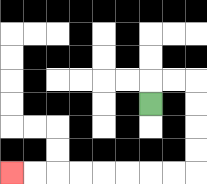{'start': '[6, 4]', 'end': '[0, 7]', 'path_directions': 'U,R,R,D,D,D,D,L,L,L,L,L,L,L,L', 'path_coordinates': '[[6, 4], [6, 3], [7, 3], [8, 3], [8, 4], [8, 5], [8, 6], [8, 7], [7, 7], [6, 7], [5, 7], [4, 7], [3, 7], [2, 7], [1, 7], [0, 7]]'}